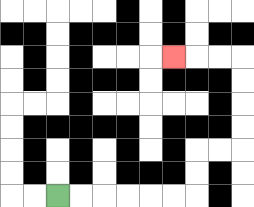{'start': '[2, 8]', 'end': '[7, 2]', 'path_directions': 'R,R,R,R,R,R,U,U,R,R,U,U,U,U,L,L,L', 'path_coordinates': '[[2, 8], [3, 8], [4, 8], [5, 8], [6, 8], [7, 8], [8, 8], [8, 7], [8, 6], [9, 6], [10, 6], [10, 5], [10, 4], [10, 3], [10, 2], [9, 2], [8, 2], [7, 2]]'}